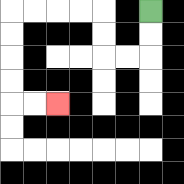{'start': '[6, 0]', 'end': '[2, 4]', 'path_directions': 'D,D,L,L,U,U,L,L,L,L,D,D,D,D,R,R', 'path_coordinates': '[[6, 0], [6, 1], [6, 2], [5, 2], [4, 2], [4, 1], [4, 0], [3, 0], [2, 0], [1, 0], [0, 0], [0, 1], [0, 2], [0, 3], [0, 4], [1, 4], [2, 4]]'}